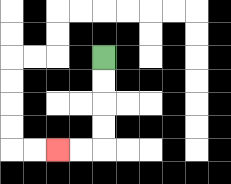{'start': '[4, 2]', 'end': '[2, 6]', 'path_directions': 'D,D,D,D,L,L', 'path_coordinates': '[[4, 2], [4, 3], [4, 4], [4, 5], [4, 6], [3, 6], [2, 6]]'}